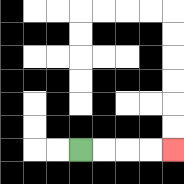{'start': '[3, 6]', 'end': '[7, 6]', 'path_directions': 'R,R,R,R', 'path_coordinates': '[[3, 6], [4, 6], [5, 6], [6, 6], [7, 6]]'}